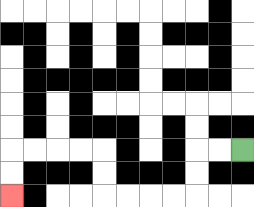{'start': '[10, 6]', 'end': '[0, 8]', 'path_directions': 'L,L,D,D,L,L,L,L,U,U,L,L,L,L,D,D', 'path_coordinates': '[[10, 6], [9, 6], [8, 6], [8, 7], [8, 8], [7, 8], [6, 8], [5, 8], [4, 8], [4, 7], [4, 6], [3, 6], [2, 6], [1, 6], [0, 6], [0, 7], [0, 8]]'}